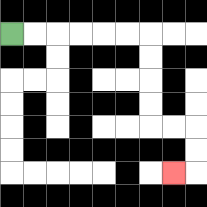{'start': '[0, 1]', 'end': '[7, 7]', 'path_directions': 'R,R,R,R,R,R,D,D,D,D,R,R,D,D,L', 'path_coordinates': '[[0, 1], [1, 1], [2, 1], [3, 1], [4, 1], [5, 1], [6, 1], [6, 2], [6, 3], [6, 4], [6, 5], [7, 5], [8, 5], [8, 6], [8, 7], [7, 7]]'}